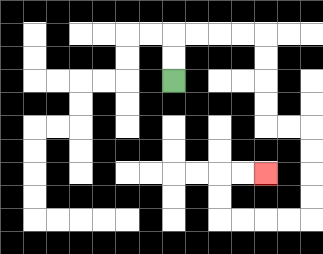{'start': '[7, 3]', 'end': '[11, 7]', 'path_directions': 'U,U,R,R,R,R,D,D,D,D,R,R,D,D,D,D,L,L,L,L,U,U,R,R', 'path_coordinates': '[[7, 3], [7, 2], [7, 1], [8, 1], [9, 1], [10, 1], [11, 1], [11, 2], [11, 3], [11, 4], [11, 5], [12, 5], [13, 5], [13, 6], [13, 7], [13, 8], [13, 9], [12, 9], [11, 9], [10, 9], [9, 9], [9, 8], [9, 7], [10, 7], [11, 7]]'}